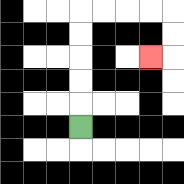{'start': '[3, 5]', 'end': '[6, 2]', 'path_directions': 'U,U,U,U,U,R,R,R,R,D,D,L', 'path_coordinates': '[[3, 5], [3, 4], [3, 3], [3, 2], [3, 1], [3, 0], [4, 0], [5, 0], [6, 0], [7, 0], [7, 1], [7, 2], [6, 2]]'}